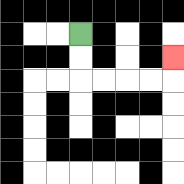{'start': '[3, 1]', 'end': '[7, 2]', 'path_directions': 'D,D,R,R,R,R,U', 'path_coordinates': '[[3, 1], [3, 2], [3, 3], [4, 3], [5, 3], [6, 3], [7, 3], [7, 2]]'}